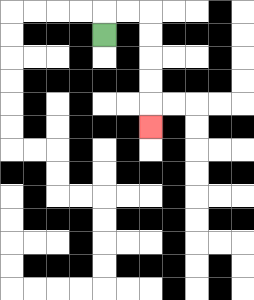{'start': '[4, 1]', 'end': '[6, 5]', 'path_directions': 'U,R,R,D,D,D,D,D', 'path_coordinates': '[[4, 1], [4, 0], [5, 0], [6, 0], [6, 1], [6, 2], [6, 3], [6, 4], [6, 5]]'}